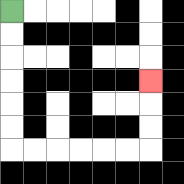{'start': '[0, 0]', 'end': '[6, 3]', 'path_directions': 'D,D,D,D,D,D,R,R,R,R,R,R,U,U,U', 'path_coordinates': '[[0, 0], [0, 1], [0, 2], [0, 3], [0, 4], [0, 5], [0, 6], [1, 6], [2, 6], [3, 6], [4, 6], [5, 6], [6, 6], [6, 5], [6, 4], [6, 3]]'}